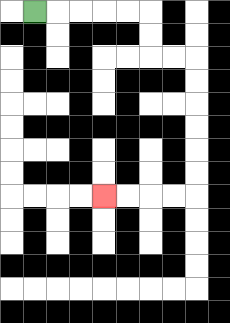{'start': '[1, 0]', 'end': '[4, 8]', 'path_directions': 'R,R,R,R,R,D,D,R,R,D,D,D,D,D,D,L,L,L,L', 'path_coordinates': '[[1, 0], [2, 0], [3, 0], [4, 0], [5, 0], [6, 0], [6, 1], [6, 2], [7, 2], [8, 2], [8, 3], [8, 4], [8, 5], [8, 6], [8, 7], [8, 8], [7, 8], [6, 8], [5, 8], [4, 8]]'}